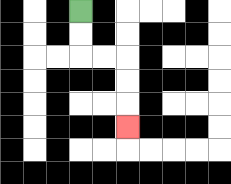{'start': '[3, 0]', 'end': '[5, 5]', 'path_directions': 'D,D,R,R,D,D,D', 'path_coordinates': '[[3, 0], [3, 1], [3, 2], [4, 2], [5, 2], [5, 3], [5, 4], [5, 5]]'}